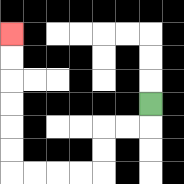{'start': '[6, 4]', 'end': '[0, 1]', 'path_directions': 'D,L,L,D,D,L,L,L,L,U,U,U,U,U,U', 'path_coordinates': '[[6, 4], [6, 5], [5, 5], [4, 5], [4, 6], [4, 7], [3, 7], [2, 7], [1, 7], [0, 7], [0, 6], [0, 5], [0, 4], [0, 3], [0, 2], [0, 1]]'}